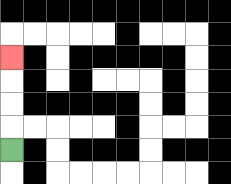{'start': '[0, 6]', 'end': '[0, 2]', 'path_directions': 'U,U,U,U', 'path_coordinates': '[[0, 6], [0, 5], [0, 4], [0, 3], [0, 2]]'}